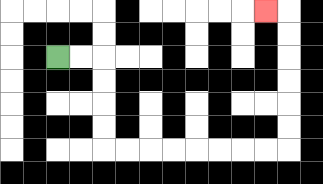{'start': '[2, 2]', 'end': '[11, 0]', 'path_directions': 'R,R,D,D,D,D,R,R,R,R,R,R,R,R,U,U,U,U,U,U,L', 'path_coordinates': '[[2, 2], [3, 2], [4, 2], [4, 3], [4, 4], [4, 5], [4, 6], [5, 6], [6, 6], [7, 6], [8, 6], [9, 6], [10, 6], [11, 6], [12, 6], [12, 5], [12, 4], [12, 3], [12, 2], [12, 1], [12, 0], [11, 0]]'}